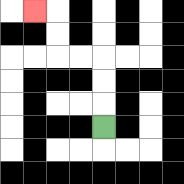{'start': '[4, 5]', 'end': '[1, 0]', 'path_directions': 'U,U,U,L,L,U,U,L', 'path_coordinates': '[[4, 5], [4, 4], [4, 3], [4, 2], [3, 2], [2, 2], [2, 1], [2, 0], [1, 0]]'}